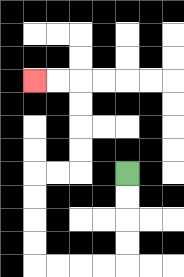{'start': '[5, 7]', 'end': '[1, 3]', 'path_directions': 'D,D,D,D,L,L,L,L,U,U,U,U,R,R,U,U,U,U,L,L', 'path_coordinates': '[[5, 7], [5, 8], [5, 9], [5, 10], [5, 11], [4, 11], [3, 11], [2, 11], [1, 11], [1, 10], [1, 9], [1, 8], [1, 7], [2, 7], [3, 7], [3, 6], [3, 5], [3, 4], [3, 3], [2, 3], [1, 3]]'}